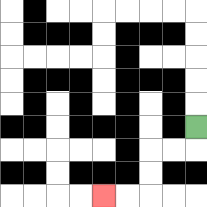{'start': '[8, 5]', 'end': '[4, 8]', 'path_directions': 'D,L,L,D,D,L,L', 'path_coordinates': '[[8, 5], [8, 6], [7, 6], [6, 6], [6, 7], [6, 8], [5, 8], [4, 8]]'}